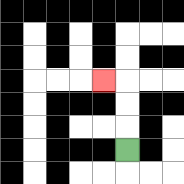{'start': '[5, 6]', 'end': '[4, 3]', 'path_directions': 'U,U,U,L', 'path_coordinates': '[[5, 6], [5, 5], [5, 4], [5, 3], [4, 3]]'}